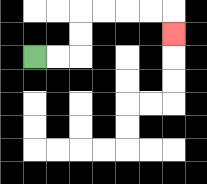{'start': '[1, 2]', 'end': '[7, 1]', 'path_directions': 'R,R,U,U,R,R,R,R,D', 'path_coordinates': '[[1, 2], [2, 2], [3, 2], [3, 1], [3, 0], [4, 0], [5, 0], [6, 0], [7, 0], [7, 1]]'}